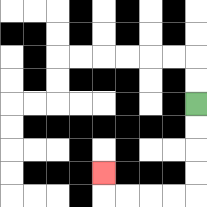{'start': '[8, 4]', 'end': '[4, 7]', 'path_directions': 'D,D,D,D,L,L,L,L,U', 'path_coordinates': '[[8, 4], [8, 5], [8, 6], [8, 7], [8, 8], [7, 8], [6, 8], [5, 8], [4, 8], [4, 7]]'}